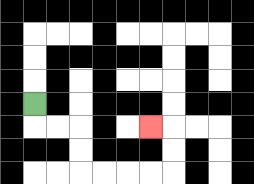{'start': '[1, 4]', 'end': '[6, 5]', 'path_directions': 'D,R,R,D,D,R,R,R,R,U,U,L', 'path_coordinates': '[[1, 4], [1, 5], [2, 5], [3, 5], [3, 6], [3, 7], [4, 7], [5, 7], [6, 7], [7, 7], [7, 6], [7, 5], [6, 5]]'}